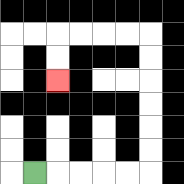{'start': '[1, 7]', 'end': '[2, 3]', 'path_directions': 'R,R,R,R,R,U,U,U,U,U,U,L,L,L,L,D,D', 'path_coordinates': '[[1, 7], [2, 7], [3, 7], [4, 7], [5, 7], [6, 7], [6, 6], [6, 5], [6, 4], [6, 3], [6, 2], [6, 1], [5, 1], [4, 1], [3, 1], [2, 1], [2, 2], [2, 3]]'}